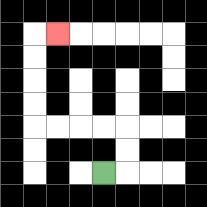{'start': '[4, 7]', 'end': '[2, 1]', 'path_directions': 'R,U,U,L,L,L,L,U,U,U,U,R', 'path_coordinates': '[[4, 7], [5, 7], [5, 6], [5, 5], [4, 5], [3, 5], [2, 5], [1, 5], [1, 4], [1, 3], [1, 2], [1, 1], [2, 1]]'}